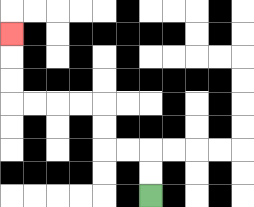{'start': '[6, 8]', 'end': '[0, 1]', 'path_directions': 'U,U,L,L,U,U,L,L,L,L,U,U,U', 'path_coordinates': '[[6, 8], [6, 7], [6, 6], [5, 6], [4, 6], [4, 5], [4, 4], [3, 4], [2, 4], [1, 4], [0, 4], [0, 3], [0, 2], [0, 1]]'}